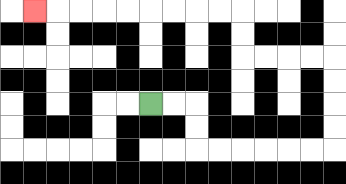{'start': '[6, 4]', 'end': '[1, 0]', 'path_directions': 'R,R,D,D,R,R,R,R,R,R,U,U,U,U,L,L,L,L,U,U,L,L,L,L,L,L,L,L,L', 'path_coordinates': '[[6, 4], [7, 4], [8, 4], [8, 5], [8, 6], [9, 6], [10, 6], [11, 6], [12, 6], [13, 6], [14, 6], [14, 5], [14, 4], [14, 3], [14, 2], [13, 2], [12, 2], [11, 2], [10, 2], [10, 1], [10, 0], [9, 0], [8, 0], [7, 0], [6, 0], [5, 0], [4, 0], [3, 0], [2, 0], [1, 0]]'}